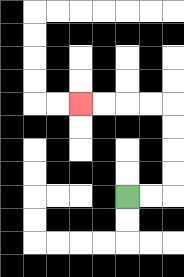{'start': '[5, 8]', 'end': '[3, 4]', 'path_directions': 'R,R,U,U,U,U,L,L,L,L', 'path_coordinates': '[[5, 8], [6, 8], [7, 8], [7, 7], [7, 6], [7, 5], [7, 4], [6, 4], [5, 4], [4, 4], [3, 4]]'}